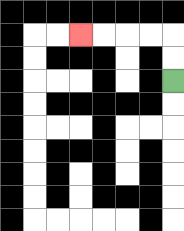{'start': '[7, 3]', 'end': '[3, 1]', 'path_directions': 'U,U,L,L,L,L', 'path_coordinates': '[[7, 3], [7, 2], [7, 1], [6, 1], [5, 1], [4, 1], [3, 1]]'}